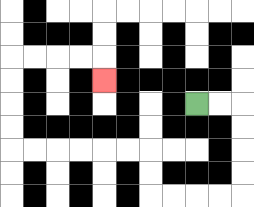{'start': '[8, 4]', 'end': '[4, 3]', 'path_directions': 'R,R,D,D,D,D,L,L,L,L,U,U,L,L,L,L,L,L,U,U,U,U,R,R,R,R,D', 'path_coordinates': '[[8, 4], [9, 4], [10, 4], [10, 5], [10, 6], [10, 7], [10, 8], [9, 8], [8, 8], [7, 8], [6, 8], [6, 7], [6, 6], [5, 6], [4, 6], [3, 6], [2, 6], [1, 6], [0, 6], [0, 5], [0, 4], [0, 3], [0, 2], [1, 2], [2, 2], [3, 2], [4, 2], [4, 3]]'}